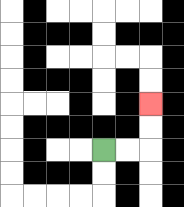{'start': '[4, 6]', 'end': '[6, 4]', 'path_directions': 'R,R,U,U', 'path_coordinates': '[[4, 6], [5, 6], [6, 6], [6, 5], [6, 4]]'}